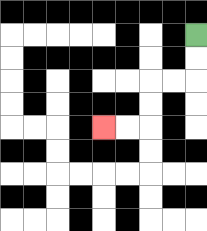{'start': '[8, 1]', 'end': '[4, 5]', 'path_directions': 'D,D,L,L,D,D,L,L', 'path_coordinates': '[[8, 1], [8, 2], [8, 3], [7, 3], [6, 3], [6, 4], [6, 5], [5, 5], [4, 5]]'}